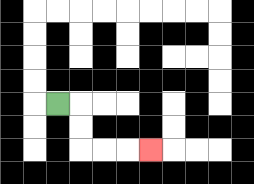{'start': '[2, 4]', 'end': '[6, 6]', 'path_directions': 'R,D,D,R,R,R', 'path_coordinates': '[[2, 4], [3, 4], [3, 5], [3, 6], [4, 6], [5, 6], [6, 6]]'}